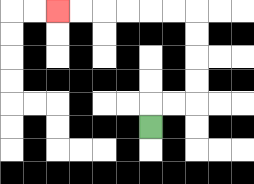{'start': '[6, 5]', 'end': '[2, 0]', 'path_directions': 'U,R,R,U,U,U,U,L,L,L,L,L,L', 'path_coordinates': '[[6, 5], [6, 4], [7, 4], [8, 4], [8, 3], [8, 2], [8, 1], [8, 0], [7, 0], [6, 0], [5, 0], [4, 0], [3, 0], [2, 0]]'}